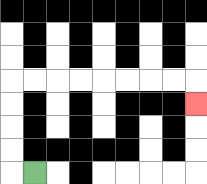{'start': '[1, 7]', 'end': '[8, 4]', 'path_directions': 'L,U,U,U,U,R,R,R,R,R,R,R,R,D', 'path_coordinates': '[[1, 7], [0, 7], [0, 6], [0, 5], [0, 4], [0, 3], [1, 3], [2, 3], [3, 3], [4, 3], [5, 3], [6, 3], [7, 3], [8, 3], [8, 4]]'}